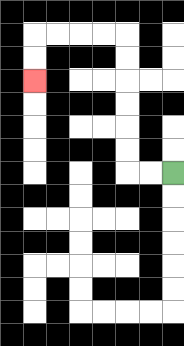{'start': '[7, 7]', 'end': '[1, 3]', 'path_directions': 'L,L,U,U,U,U,U,U,L,L,L,L,D,D', 'path_coordinates': '[[7, 7], [6, 7], [5, 7], [5, 6], [5, 5], [5, 4], [5, 3], [5, 2], [5, 1], [4, 1], [3, 1], [2, 1], [1, 1], [1, 2], [1, 3]]'}